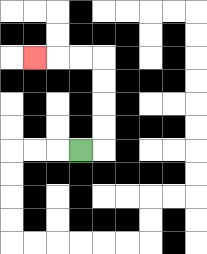{'start': '[3, 6]', 'end': '[1, 2]', 'path_directions': 'R,U,U,U,U,L,L,L', 'path_coordinates': '[[3, 6], [4, 6], [4, 5], [4, 4], [4, 3], [4, 2], [3, 2], [2, 2], [1, 2]]'}